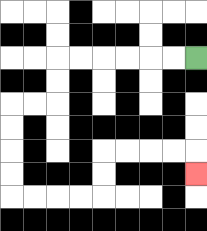{'start': '[8, 2]', 'end': '[8, 7]', 'path_directions': 'L,L,L,L,L,L,D,D,L,L,D,D,D,D,R,R,R,R,U,U,R,R,R,R,D', 'path_coordinates': '[[8, 2], [7, 2], [6, 2], [5, 2], [4, 2], [3, 2], [2, 2], [2, 3], [2, 4], [1, 4], [0, 4], [0, 5], [0, 6], [0, 7], [0, 8], [1, 8], [2, 8], [3, 8], [4, 8], [4, 7], [4, 6], [5, 6], [6, 6], [7, 6], [8, 6], [8, 7]]'}